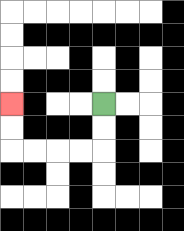{'start': '[4, 4]', 'end': '[0, 4]', 'path_directions': 'D,D,L,L,L,L,U,U', 'path_coordinates': '[[4, 4], [4, 5], [4, 6], [3, 6], [2, 6], [1, 6], [0, 6], [0, 5], [0, 4]]'}